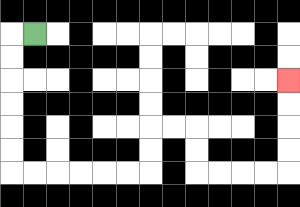{'start': '[1, 1]', 'end': '[12, 3]', 'path_directions': 'L,D,D,D,D,D,D,R,R,R,R,R,R,U,U,R,R,D,D,R,R,R,R,U,U,U,U', 'path_coordinates': '[[1, 1], [0, 1], [0, 2], [0, 3], [0, 4], [0, 5], [0, 6], [0, 7], [1, 7], [2, 7], [3, 7], [4, 7], [5, 7], [6, 7], [6, 6], [6, 5], [7, 5], [8, 5], [8, 6], [8, 7], [9, 7], [10, 7], [11, 7], [12, 7], [12, 6], [12, 5], [12, 4], [12, 3]]'}